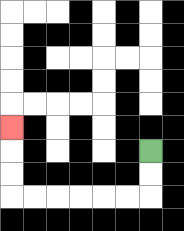{'start': '[6, 6]', 'end': '[0, 5]', 'path_directions': 'D,D,L,L,L,L,L,L,U,U,U', 'path_coordinates': '[[6, 6], [6, 7], [6, 8], [5, 8], [4, 8], [3, 8], [2, 8], [1, 8], [0, 8], [0, 7], [0, 6], [0, 5]]'}